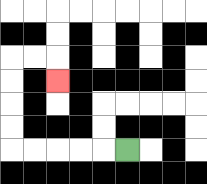{'start': '[5, 6]', 'end': '[2, 3]', 'path_directions': 'L,L,L,L,L,U,U,U,U,R,R,D', 'path_coordinates': '[[5, 6], [4, 6], [3, 6], [2, 6], [1, 6], [0, 6], [0, 5], [0, 4], [0, 3], [0, 2], [1, 2], [2, 2], [2, 3]]'}